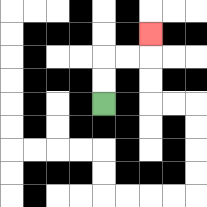{'start': '[4, 4]', 'end': '[6, 1]', 'path_directions': 'U,U,R,R,U', 'path_coordinates': '[[4, 4], [4, 3], [4, 2], [5, 2], [6, 2], [6, 1]]'}